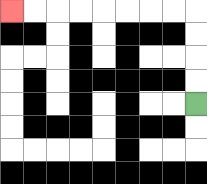{'start': '[8, 4]', 'end': '[0, 0]', 'path_directions': 'U,U,U,U,L,L,L,L,L,L,L,L', 'path_coordinates': '[[8, 4], [8, 3], [8, 2], [8, 1], [8, 0], [7, 0], [6, 0], [5, 0], [4, 0], [3, 0], [2, 0], [1, 0], [0, 0]]'}